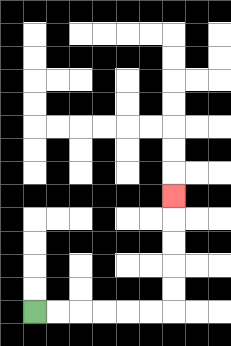{'start': '[1, 13]', 'end': '[7, 8]', 'path_directions': 'R,R,R,R,R,R,U,U,U,U,U', 'path_coordinates': '[[1, 13], [2, 13], [3, 13], [4, 13], [5, 13], [6, 13], [7, 13], [7, 12], [7, 11], [7, 10], [7, 9], [7, 8]]'}